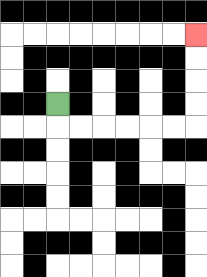{'start': '[2, 4]', 'end': '[8, 1]', 'path_directions': 'D,R,R,R,R,R,R,U,U,U,U', 'path_coordinates': '[[2, 4], [2, 5], [3, 5], [4, 5], [5, 5], [6, 5], [7, 5], [8, 5], [8, 4], [8, 3], [8, 2], [8, 1]]'}